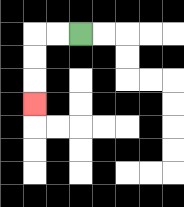{'start': '[3, 1]', 'end': '[1, 4]', 'path_directions': 'L,L,D,D,D', 'path_coordinates': '[[3, 1], [2, 1], [1, 1], [1, 2], [1, 3], [1, 4]]'}